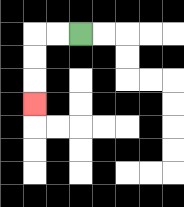{'start': '[3, 1]', 'end': '[1, 4]', 'path_directions': 'L,L,D,D,D', 'path_coordinates': '[[3, 1], [2, 1], [1, 1], [1, 2], [1, 3], [1, 4]]'}